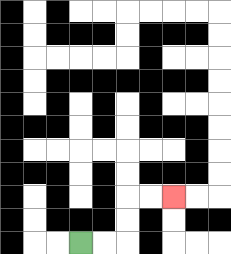{'start': '[3, 10]', 'end': '[7, 8]', 'path_directions': 'R,R,U,U,R,R', 'path_coordinates': '[[3, 10], [4, 10], [5, 10], [5, 9], [5, 8], [6, 8], [7, 8]]'}